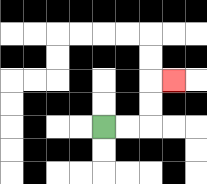{'start': '[4, 5]', 'end': '[7, 3]', 'path_directions': 'R,R,U,U,R', 'path_coordinates': '[[4, 5], [5, 5], [6, 5], [6, 4], [6, 3], [7, 3]]'}